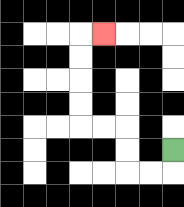{'start': '[7, 6]', 'end': '[4, 1]', 'path_directions': 'D,L,L,U,U,L,L,U,U,U,U,R', 'path_coordinates': '[[7, 6], [7, 7], [6, 7], [5, 7], [5, 6], [5, 5], [4, 5], [3, 5], [3, 4], [3, 3], [3, 2], [3, 1], [4, 1]]'}